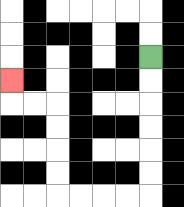{'start': '[6, 2]', 'end': '[0, 3]', 'path_directions': 'D,D,D,D,D,D,L,L,L,L,U,U,U,U,L,L,U', 'path_coordinates': '[[6, 2], [6, 3], [6, 4], [6, 5], [6, 6], [6, 7], [6, 8], [5, 8], [4, 8], [3, 8], [2, 8], [2, 7], [2, 6], [2, 5], [2, 4], [1, 4], [0, 4], [0, 3]]'}